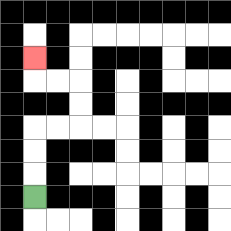{'start': '[1, 8]', 'end': '[1, 2]', 'path_directions': 'U,U,U,R,R,U,U,L,L,U', 'path_coordinates': '[[1, 8], [1, 7], [1, 6], [1, 5], [2, 5], [3, 5], [3, 4], [3, 3], [2, 3], [1, 3], [1, 2]]'}